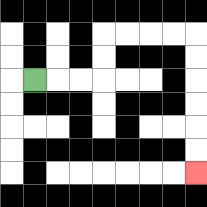{'start': '[1, 3]', 'end': '[8, 7]', 'path_directions': 'R,R,R,U,U,R,R,R,R,D,D,D,D,D,D', 'path_coordinates': '[[1, 3], [2, 3], [3, 3], [4, 3], [4, 2], [4, 1], [5, 1], [6, 1], [7, 1], [8, 1], [8, 2], [8, 3], [8, 4], [8, 5], [8, 6], [8, 7]]'}